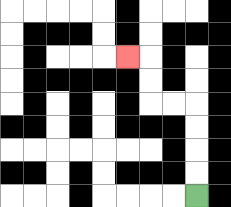{'start': '[8, 8]', 'end': '[5, 2]', 'path_directions': 'U,U,U,U,L,L,U,U,L', 'path_coordinates': '[[8, 8], [8, 7], [8, 6], [8, 5], [8, 4], [7, 4], [6, 4], [6, 3], [6, 2], [5, 2]]'}